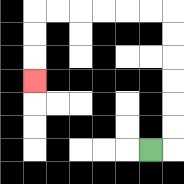{'start': '[6, 6]', 'end': '[1, 3]', 'path_directions': 'R,U,U,U,U,U,U,L,L,L,L,L,L,D,D,D', 'path_coordinates': '[[6, 6], [7, 6], [7, 5], [7, 4], [7, 3], [7, 2], [7, 1], [7, 0], [6, 0], [5, 0], [4, 0], [3, 0], [2, 0], [1, 0], [1, 1], [1, 2], [1, 3]]'}